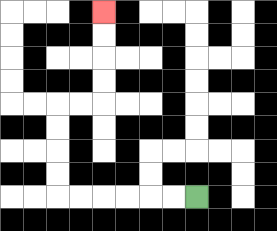{'start': '[8, 8]', 'end': '[4, 0]', 'path_directions': 'L,L,L,L,L,L,U,U,U,U,R,R,U,U,U,U', 'path_coordinates': '[[8, 8], [7, 8], [6, 8], [5, 8], [4, 8], [3, 8], [2, 8], [2, 7], [2, 6], [2, 5], [2, 4], [3, 4], [4, 4], [4, 3], [4, 2], [4, 1], [4, 0]]'}